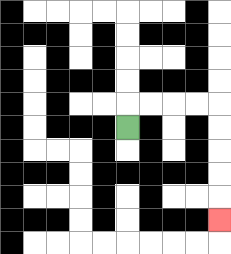{'start': '[5, 5]', 'end': '[9, 9]', 'path_directions': 'U,R,R,R,R,D,D,D,D,D', 'path_coordinates': '[[5, 5], [5, 4], [6, 4], [7, 4], [8, 4], [9, 4], [9, 5], [9, 6], [9, 7], [9, 8], [9, 9]]'}